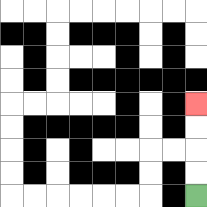{'start': '[8, 8]', 'end': '[8, 4]', 'path_directions': 'U,U,U,U', 'path_coordinates': '[[8, 8], [8, 7], [8, 6], [8, 5], [8, 4]]'}